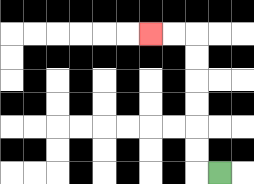{'start': '[9, 7]', 'end': '[6, 1]', 'path_directions': 'L,U,U,U,U,U,U,L,L', 'path_coordinates': '[[9, 7], [8, 7], [8, 6], [8, 5], [8, 4], [8, 3], [8, 2], [8, 1], [7, 1], [6, 1]]'}